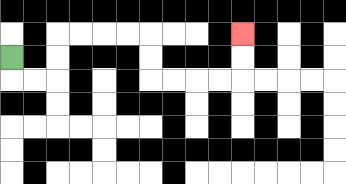{'start': '[0, 2]', 'end': '[10, 1]', 'path_directions': 'D,R,R,U,U,R,R,R,R,D,D,R,R,R,R,U,U', 'path_coordinates': '[[0, 2], [0, 3], [1, 3], [2, 3], [2, 2], [2, 1], [3, 1], [4, 1], [5, 1], [6, 1], [6, 2], [6, 3], [7, 3], [8, 3], [9, 3], [10, 3], [10, 2], [10, 1]]'}